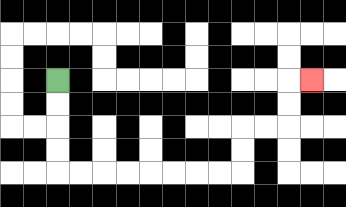{'start': '[2, 3]', 'end': '[13, 3]', 'path_directions': 'D,D,D,D,R,R,R,R,R,R,R,R,U,U,R,R,U,U,R', 'path_coordinates': '[[2, 3], [2, 4], [2, 5], [2, 6], [2, 7], [3, 7], [4, 7], [5, 7], [6, 7], [7, 7], [8, 7], [9, 7], [10, 7], [10, 6], [10, 5], [11, 5], [12, 5], [12, 4], [12, 3], [13, 3]]'}